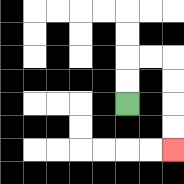{'start': '[5, 4]', 'end': '[7, 6]', 'path_directions': 'U,U,R,R,D,D,D,D', 'path_coordinates': '[[5, 4], [5, 3], [5, 2], [6, 2], [7, 2], [7, 3], [7, 4], [7, 5], [7, 6]]'}